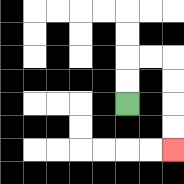{'start': '[5, 4]', 'end': '[7, 6]', 'path_directions': 'U,U,R,R,D,D,D,D', 'path_coordinates': '[[5, 4], [5, 3], [5, 2], [6, 2], [7, 2], [7, 3], [7, 4], [7, 5], [7, 6]]'}